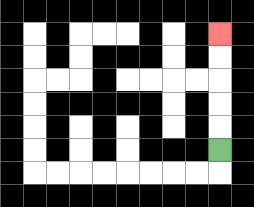{'start': '[9, 6]', 'end': '[9, 1]', 'path_directions': 'U,U,U,U,U', 'path_coordinates': '[[9, 6], [9, 5], [9, 4], [9, 3], [9, 2], [9, 1]]'}